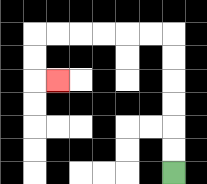{'start': '[7, 7]', 'end': '[2, 3]', 'path_directions': 'U,U,U,U,U,U,L,L,L,L,L,L,D,D,R', 'path_coordinates': '[[7, 7], [7, 6], [7, 5], [7, 4], [7, 3], [7, 2], [7, 1], [6, 1], [5, 1], [4, 1], [3, 1], [2, 1], [1, 1], [1, 2], [1, 3], [2, 3]]'}